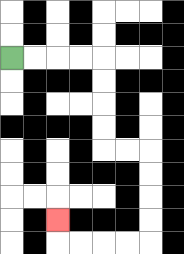{'start': '[0, 2]', 'end': '[2, 9]', 'path_directions': 'R,R,R,R,D,D,D,D,R,R,D,D,D,D,L,L,L,L,U', 'path_coordinates': '[[0, 2], [1, 2], [2, 2], [3, 2], [4, 2], [4, 3], [4, 4], [4, 5], [4, 6], [5, 6], [6, 6], [6, 7], [6, 8], [6, 9], [6, 10], [5, 10], [4, 10], [3, 10], [2, 10], [2, 9]]'}